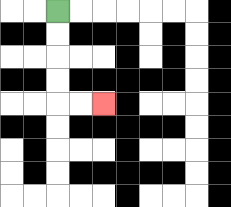{'start': '[2, 0]', 'end': '[4, 4]', 'path_directions': 'D,D,D,D,R,R', 'path_coordinates': '[[2, 0], [2, 1], [2, 2], [2, 3], [2, 4], [3, 4], [4, 4]]'}